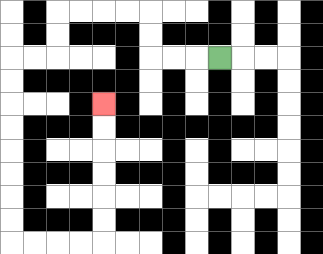{'start': '[9, 2]', 'end': '[4, 4]', 'path_directions': 'L,L,L,U,U,L,L,L,L,D,D,L,L,D,D,D,D,D,D,D,D,R,R,R,R,U,U,U,U,U,U', 'path_coordinates': '[[9, 2], [8, 2], [7, 2], [6, 2], [6, 1], [6, 0], [5, 0], [4, 0], [3, 0], [2, 0], [2, 1], [2, 2], [1, 2], [0, 2], [0, 3], [0, 4], [0, 5], [0, 6], [0, 7], [0, 8], [0, 9], [0, 10], [1, 10], [2, 10], [3, 10], [4, 10], [4, 9], [4, 8], [4, 7], [4, 6], [4, 5], [4, 4]]'}